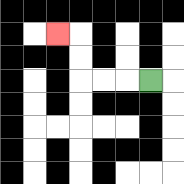{'start': '[6, 3]', 'end': '[2, 1]', 'path_directions': 'L,L,L,U,U,L', 'path_coordinates': '[[6, 3], [5, 3], [4, 3], [3, 3], [3, 2], [3, 1], [2, 1]]'}